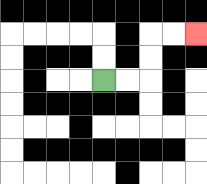{'start': '[4, 3]', 'end': '[8, 1]', 'path_directions': 'R,R,U,U,R,R', 'path_coordinates': '[[4, 3], [5, 3], [6, 3], [6, 2], [6, 1], [7, 1], [8, 1]]'}